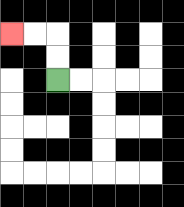{'start': '[2, 3]', 'end': '[0, 1]', 'path_directions': 'U,U,L,L', 'path_coordinates': '[[2, 3], [2, 2], [2, 1], [1, 1], [0, 1]]'}